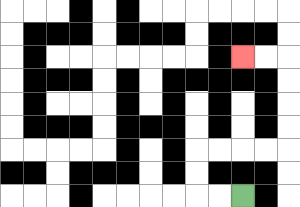{'start': '[10, 8]', 'end': '[10, 2]', 'path_directions': 'L,L,U,U,R,R,R,R,U,U,U,U,L,L', 'path_coordinates': '[[10, 8], [9, 8], [8, 8], [8, 7], [8, 6], [9, 6], [10, 6], [11, 6], [12, 6], [12, 5], [12, 4], [12, 3], [12, 2], [11, 2], [10, 2]]'}